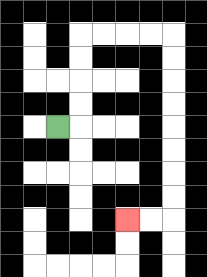{'start': '[2, 5]', 'end': '[5, 9]', 'path_directions': 'R,U,U,U,U,R,R,R,R,D,D,D,D,D,D,D,D,L,L', 'path_coordinates': '[[2, 5], [3, 5], [3, 4], [3, 3], [3, 2], [3, 1], [4, 1], [5, 1], [6, 1], [7, 1], [7, 2], [7, 3], [7, 4], [7, 5], [7, 6], [7, 7], [7, 8], [7, 9], [6, 9], [5, 9]]'}